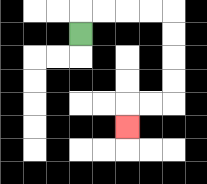{'start': '[3, 1]', 'end': '[5, 5]', 'path_directions': 'U,R,R,R,R,D,D,D,D,L,L,D', 'path_coordinates': '[[3, 1], [3, 0], [4, 0], [5, 0], [6, 0], [7, 0], [7, 1], [7, 2], [7, 3], [7, 4], [6, 4], [5, 4], [5, 5]]'}